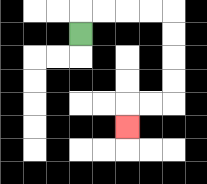{'start': '[3, 1]', 'end': '[5, 5]', 'path_directions': 'U,R,R,R,R,D,D,D,D,L,L,D', 'path_coordinates': '[[3, 1], [3, 0], [4, 0], [5, 0], [6, 0], [7, 0], [7, 1], [7, 2], [7, 3], [7, 4], [6, 4], [5, 4], [5, 5]]'}